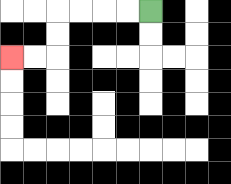{'start': '[6, 0]', 'end': '[0, 2]', 'path_directions': 'L,L,L,L,D,D,L,L', 'path_coordinates': '[[6, 0], [5, 0], [4, 0], [3, 0], [2, 0], [2, 1], [2, 2], [1, 2], [0, 2]]'}